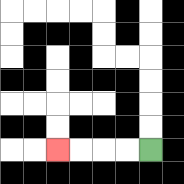{'start': '[6, 6]', 'end': '[2, 6]', 'path_directions': 'L,L,L,L', 'path_coordinates': '[[6, 6], [5, 6], [4, 6], [3, 6], [2, 6]]'}